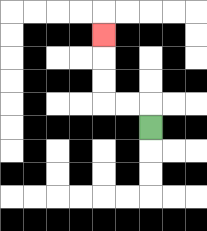{'start': '[6, 5]', 'end': '[4, 1]', 'path_directions': 'U,L,L,U,U,U', 'path_coordinates': '[[6, 5], [6, 4], [5, 4], [4, 4], [4, 3], [4, 2], [4, 1]]'}